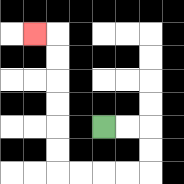{'start': '[4, 5]', 'end': '[1, 1]', 'path_directions': 'R,R,D,D,L,L,L,L,U,U,U,U,U,U,L', 'path_coordinates': '[[4, 5], [5, 5], [6, 5], [6, 6], [6, 7], [5, 7], [4, 7], [3, 7], [2, 7], [2, 6], [2, 5], [2, 4], [2, 3], [2, 2], [2, 1], [1, 1]]'}